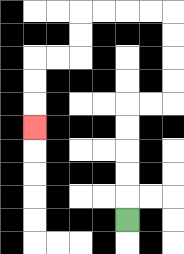{'start': '[5, 9]', 'end': '[1, 5]', 'path_directions': 'U,U,U,U,U,R,R,U,U,U,U,L,L,L,L,D,D,L,L,D,D,D', 'path_coordinates': '[[5, 9], [5, 8], [5, 7], [5, 6], [5, 5], [5, 4], [6, 4], [7, 4], [7, 3], [7, 2], [7, 1], [7, 0], [6, 0], [5, 0], [4, 0], [3, 0], [3, 1], [3, 2], [2, 2], [1, 2], [1, 3], [1, 4], [1, 5]]'}